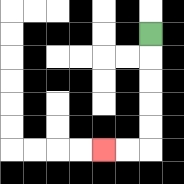{'start': '[6, 1]', 'end': '[4, 6]', 'path_directions': 'D,D,D,D,D,L,L', 'path_coordinates': '[[6, 1], [6, 2], [6, 3], [6, 4], [6, 5], [6, 6], [5, 6], [4, 6]]'}